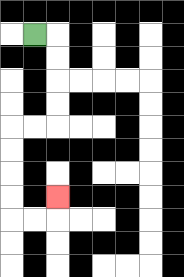{'start': '[1, 1]', 'end': '[2, 8]', 'path_directions': 'R,D,D,D,D,L,L,D,D,D,D,R,R,U', 'path_coordinates': '[[1, 1], [2, 1], [2, 2], [2, 3], [2, 4], [2, 5], [1, 5], [0, 5], [0, 6], [0, 7], [0, 8], [0, 9], [1, 9], [2, 9], [2, 8]]'}